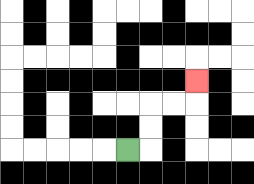{'start': '[5, 6]', 'end': '[8, 3]', 'path_directions': 'R,U,U,R,R,U', 'path_coordinates': '[[5, 6], [6, 6], [6, 5], [6, 4], [7, 4], [8, 4], [8, 3]]'}